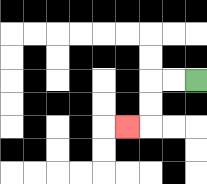{'start': '[8, 3]', 'end': '[5, 5]', 'path_directions': 'L,L,D,D,L', 'path_coordinates': '[[8, 3], [7, 3], [6, 3], [6, 4], [6, 5], [5, 5]]'}